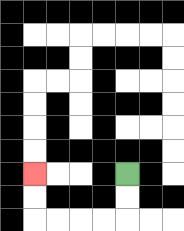{'start': '[5, 7]', 'end': '[1, 7]', 'path_directions': 'D,D,L,L,L,L,U,U', 'path_coordinates': '[[5, 7], [5, 8], [5, 9], [4, 9], [3, 9], [2, 9], [1, 9], [1, 8], [1, 7]]'}